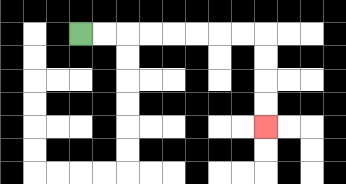{'start': '[3, 1]', 'end': '[11, 5]', 'path_directions': 'R,R,R,R,R,R,R,R,D,D,D,D', 'path_coordinates': '[[3, 1], [4, 1], [5, 1], [6, 1], [7, 1], [8, 1], [9, 1], [10, 1], [11, 1], [11, 2], [11, 3], [11, 4], [11, 5]]'}